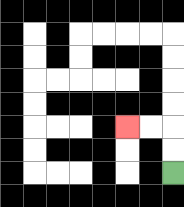{'start': '[7, 7]', 'end': '[5, 5]', 'path_directions': 'U,U,L,L', 'path_coordinates': '[[7, 7], [7, 6], [7, 5], [6, 5], [5, 5]]'}